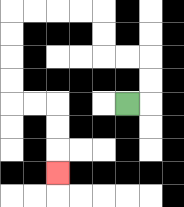{'start': '[5, 4]', 'end': '[2, 7]', 'path_directions': 'R,U,U,L,L,U,U,L,L,L,L,D,D,D,D,R,R,D,D,D', 'path_coordinates': '[[5, 4], [6, 4], [6, 3], [6, 2], [5, 2], [4, 2], [4, 1], [4, 0], [3, 0], [2, 0], [1, 0], [0, 0], [0, 1], [0, 2], [0, 3], [0, 4], [1, 4], [2, 4], [2, 5], [2, 6], [2, 7]]'}